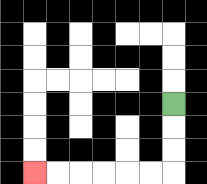{'start': '[7, 4]', 'end': '[1, 7]', 'path_directions': 'D,D,D,L,L,L,L,L,L', 'path_coordinates': '[[7, 4], [7, 5], [7, 6], [7, 7], [6, 7], [5, 7], [4, 7], [3, 7], [2, 7], [1, 7]]'}